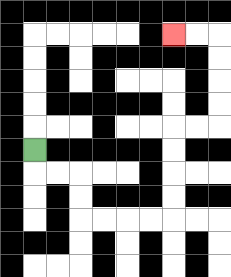{'start': '[1, 6]', 'end': '[7, 1]', 'path_directions': 'D,R,R,D,D,R,R,R,R,U,U,U,U,R,R,U,U,U,U,L,L', 'path_coordinates': '[[1, 6], [1, 7], [2, 7], [3, 7], [3, 8], [3, 9], [4, 9], [5, 9], [6, 9], [7, 9], [7, 8], [7, 7], [7, 6], [7, 5], [8, 5], [9, 5], [9, 4], [9, 3], [9, 2], [9, 1], [8, 1], [7, 1]]'}